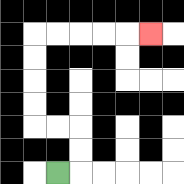{'start': '[2, 7]', 'end': '[6, 1]', 'path_directions': 'R,U,U,L,L,U,U,U,U,R,R,R,R,R', 'path_coordinates': '[[2, 7], [3, 7], [3, 6], [3, 5], [2, 5], [1, 5], [1, 4], [1, 3], [1, 2], [1, 1], [2, 1], [3, 1], [4, 1], [5, 1], [6, 1]]'}